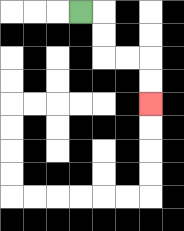{'start': '[3, 0]', 'end': '[6, 4]', 'path_directions': 'R,D,D,R,R,D,D', 'path_coordinates': '[[3, 0], [4, 0], [4, 1], [4, 2], [5, 2], [6, 2], [6, 3], [6, 4]]'}